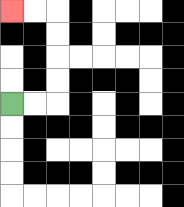{'start': '[0, 4]', 'end': '[0, 0]', 'path_directions': 'R,R,U,U,U,U,L,L', 'path_coordinates': '[[0, 4], [1, 4], [2, 4], [2, 3], [2, 2], [2, 1], [2, 0], [1, 0], [0, 0]]'}